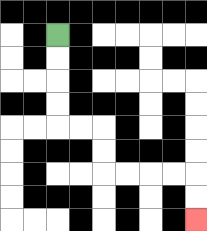{'start': '[2, 1]', 'end': '[8, 9]', 'path_directions': 'D,D,D,D,R,R,D,D,R,R,R,R,D,D', 'path_coordinates': '[[2, 1], [2, 2], [2, 3], [2, 4], [2, 5], [3, 5], [4, 5], [4, 6], [4, 7], [5, 7], [6, 7], [7, 7], [8, 7], [8, 8], [8, 9]]'}